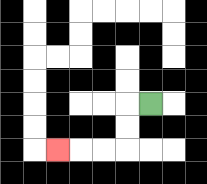{'start': '[6, 4]', 'end': '[2, 6]', 'path_directions': 'L,D,D,L,L,L', 'path_coordinates': '[[6, 4], [5, 4], [5, 5], [5, 6], [4, 6], [3, 6], [2, 6]]'}